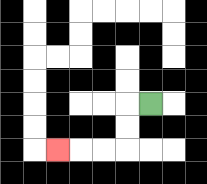{'start': '[6, 4]', 'end': '[2, 6]', 'path_directions': 'L,D,D,L,L,L', 'path_coordinates': '[[6, 4], [5, 4], [5, 5], [5, 6], [4, 6], [3, 6], [2, 6]]'}